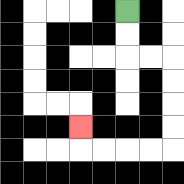{'start': '[5, 0]', 'end': '[3, 5]', 'path_directions': 'D,D,R,R,D,D,D,D,L,L,L,L,U', 'path_coordinates': '[[5, 0], [5, 1], [5, 2], [6, 2], [7, 2], [7, 3], [7, 4], [7, 5], [7, 6], [6, 6], [5, 6], [4, 6], [3, 6], [3, 5]]'}